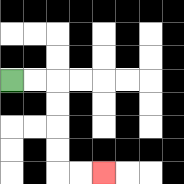{'start': '[0, 3]', 'end': '[4, 7]', 'path_directions': 'R,R,D,D,D,D,R,R', 'path_coordinates': '[[0, 3], [1, 3], [2, 3], [2, 4], [2, 5], [2, 6], [2, 7], [3, 7], [4, 7]]'}